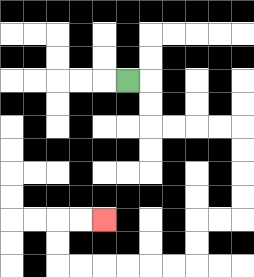{'start': '[5, 3]', 'end': '[4, 9]', 'path_directions': 'R,D,D,R,R,R,R,D,D,D,D,L,L,D,D,L,L,L,L,L,L,U,U,R,R', 'path_coordinates': '[[5, 3], [6, 3], [6, 4], [6, 5], [7, 5], [8, 5], [9, 5], [10, 5], [10, 6], [10, 7], [10, 8], [10, 9], [9, 9], [8, 9], [8, 10], [8, 11], [7, 11], [6, 11], [5, 11], [4, 11], [3, 11], [2, 11], [2, 10], [2, 9], [3, 9], [4, 9]]'}